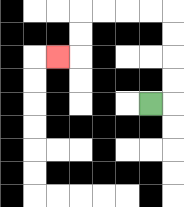{'start': '[6, 4]', 'end': '[2, 2]', 'path_directions': 'R,U,U,U,U,L,L,L,L,D,D,L', 'path_coordinates': '[[6, 4], [7, 4], [7, 3], [7, 2], [7, 1], [7, 0], [6, 0], [5, 0], [4, 0], [3, 0], [3, 1], [3, 2], [2, 2]]'}